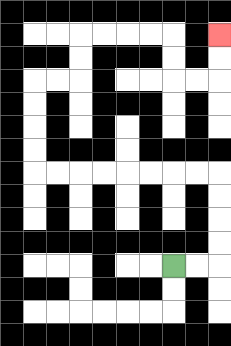{'start': '[7, 11]', 'end': '[9, 1]', 'path_directions': 'R,R,U,U,U,U,L,L,L,L,L,L,L,L,U,U,U,U,R,R,U,U,R,R,R,R,D,D,R,R,U,U', 'path_coordinates': '[[7, 11], [8, 11], [9, 11], [9, 10], [9, 9], [9, 8], [9, 7], [8, 7], [7, 7], [6, 7], [5, 7], [4, 7], [3, 7], [2, 7], [1, 7], [1, 6], [1, 5], [1, 4], [1, 3], [2, 3], [3, 3], [3, 2], [3, 1], [4, 1], [5, 1], [6, 1], [7, 1], [7, 2], [7, 3], [8, 3], [9, 3], [9, 2], [9, 1]]'}